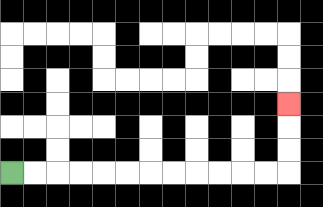{'start': '[0, 7]', 'end': '[12, 4]', 'path_directions': 'R,R,R,R,R,R,R,R,R,R,R,R,U,U,U', 'path_coordinates': '[[0, 7], [1, 7], [2, 7], [3, 7], [4, 7], [5, 7], [6, 7], [7, 7], [8, 7], [9, 7], [10, 7], [11, 7], [12, 7], [12, 6], [12, 5], [12, 4]]'}